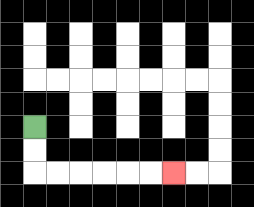{'start': '[1, 5]', 'end': '[7, 7]', 'path_directions': 'D,D,R,R,R,R,R,R', 'path_coordinates': '[[1, 5], [1, 6], [1, 7], [2, 7], [3, 7], [4, 7], [5, 7], [6, 7], [7, 7]]'}